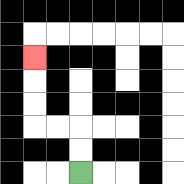{'start': '[3, 7]', 'end': '[1, 2]', 'path_directions': 'U,U,L,L,U,U,U', 'path_coordinates': '[[3, 7], [3, 6], [3, 5], [2, 5], [1, 5], [1, 4], [1, 3], [1, 2]]'}